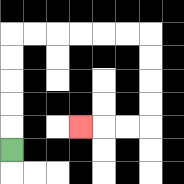{'start': '[0, 6]', 'end': '[3, 5]', 'path_directions': 'U,U,U,U,U,R,R,R,R,R,R,D,D,D,D,L,L,L', 'path_coordinates': '[[0, 6], [0, 5], [0, 4], [0, 3], [0, 2], [0, 1], [1, 1], [2, 1], [3, 1], [4, 1], [5, 1], [6, 1], [6, 2], [6, 3], [6, 4], [6, 5], [5, 5], [4, 5], [3, 5]]'}